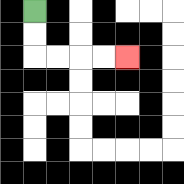{'start': '[1, 0]', 'end': '[5, 2]', 'path_directions': 'D,D,R,R,R,R', 'path_coordinates': '[[1, 0], [1, 1], [1, 2], [2, 2], [3, 2], [4, 2], [5, 2]]'}